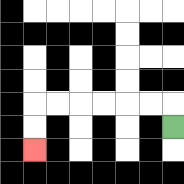{'start': '[7, 5]', 'end': '[1, 6]', 'path_directions': 'U,L,L,L,L,L,L,D,D', 'path_coordinates': '[[7, 5], [7, 4], [6, 4], [5, 4], [4, 4], [3, 4], [2, 4], [1, 4], [1, 5], [1, 6]]'}